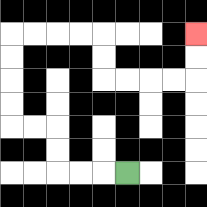{'start': '[5, 7]', 'end': '[8, 1]', 'path_directions': 'L,L,L,U,U,L,L,U,U,U,U,R,R,R,R,D,D,R,R,R,R,U,U', 'path_coordinates': '[[5, 7], [4, 7], [3, 7], [2, 7], [2, 6], [2, 5], [1, 5], [0, 5], [0, 4], [0, 3], [0, 2], [0, 1], [1, 1], [2, 1], [3, 1], [4, 1], [4, 2], [4, 3], [5, 3], [6, 3], [7, 3], [8, 3], [8, 2], [8, 1]]'}